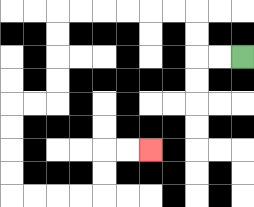{'start': '[10, 2]', 'end': '[6, 6]', 'path_directions': 'L,L,U,U,L,L,L,L,L,L,D,D,D,D,L,L,D,D,D,D,R,R,R,R,U,U,R,R', 'path_coordinates': '[[10, 2], [9, 2], [8, 2], [8, 1], [8, 0], [7, 0], [6, 0], [5, 0], [4, 0], [3, 0], [2, 0], [2, 1], [2, 2], [2, 3], [2, 4], [1, 4], [0, 4], [0, 5], [0, 6], [0, 7], [0, 8], [1, 8], [2, 8], [3, 8], [4, 8], [4, 7], [4, 6], [5, 6], [6, 6]]'}